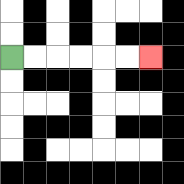{'start': '[0, 2]', 'end': '[6, 2]', 'path_directions': 'R,R,R,R,R,R', 'path_coordinates': '[[0, 2], [1, 2], [2, 2], [3, 2], [4, 2], [5, 2], [6, 2]]'}